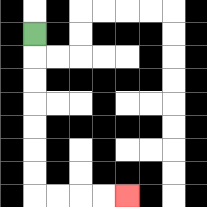{'start': '[1, 1]', 'end': '[5, 8]', 'path_directions': 'D,D,D,D,D,D,D,R,R,R,R', 'path_coordinates': '[[1, 1], [1, 2], [1, 3], [1, 4], [1, 5], [1, 6], [1, 7], [1, 8], [2, 8], [3, 8], [4, 8], [5, 8]]'}